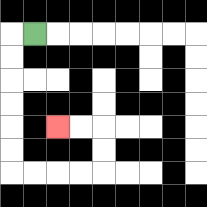{'start': '[1, 1]', 'end': '[2, 5]', 'path_directions': 'L,D,D,D,D,D,D,R,R,R,R,U,U,L,L', 'path_coordinates': '[[1, 1], [0, 1], [0, 2], [0, 3], [0, 4], [0, 5], [0, 6], [0, 7], [1, 7], [2, 7], [3, 7], [4, 7], [4, 6], [4, 5], [3, 5], [2, 5]]'}